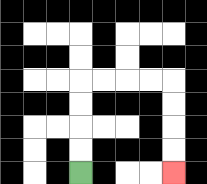{'start': '[3, 7]', 'end': '[7, 7]', 'path_directions': 'U,U,U,U,R,R,R,R,D,D,D,D', 'path_coordinates': '[[3, 7], [3, 6], [3, 5], [3, 4], [3, 3], [4, 3], [5, 3], [6, 3], [7, 3], [7, 4], [7, 5], [7, 6], [7, 7]]'}